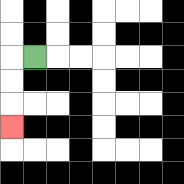{'start': '[1, 2]', 'end': '[0, 5]', 'path_directions': 'L,D,D,D', 'path_coordinates': '[[1, 2], [0, 2], [0, 3], [0, 4], [0, 5]]'}